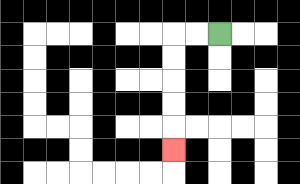{'start': '[9, 1]', 'end': '[7, 6]', 'path_directions': 'L,L,D,D,D,D,D', 'path_coordinates': '[[9, 1], [8, 1], [7, 1], [7, 2], [7, 3], [7, 4], [7, 5], [7, 6]]'}